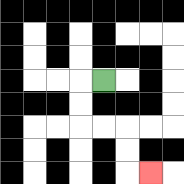{'start': '[4, 3]', 'end': '[6, 7]', 'path_directions': 'L,D,D,R,R,D,D,R', 'path_coordinates': '[[4, 3], [3, 3], [3, 4], [3, 5], [4, 5], [5, 5], [5, 6], [5, 7], [6, 7]]'}